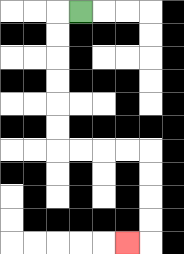{'start': '[3, 0]', 'end': '[5, 10]', 'path_directions': 'L,D,D,D,D,D,D,R,R,R,R,D,D,D,D,L', 'path_coordinates': '[[3, 0], [2, 0], [2, 1], [2, 2], [2, 3], [2, 4], [2, 5], [2, 6], [3, 6], [4, 6], [5, 6], [6, 6], [6, 7], [6, 8], [6, 9], [6, 10], [5, 10]]'}